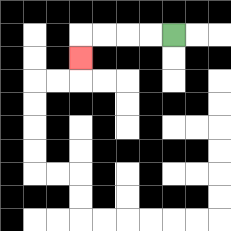{'start': '[7, 1]', 'end': '[3, 2]', 'path_directions': 'L,L,L,L,D', 'path_coordinates': '[[7, 1], [6, 1], [5, 1], [4, 1], [3, 1], [3, 2]]'}